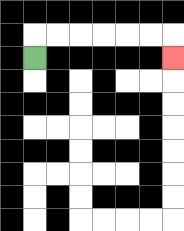{'start': '[1, 2]', 'end': '[7, 2]', 'path_directions': 'U,R,R,R,R,R,R,D', 'path_coordinates': '[[1, 2], [1, 1], [2, 1], [3, 1], [4, 1], [5, 1], [6, 1], [7, 1], [7, 2]]'}